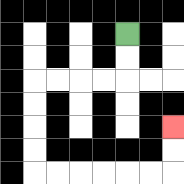{'start': '[5, 1]', 'end': '[7, 5]', 'path_directions': 'D,D,L,L,L,L,D,D,D,D,R,R,R,R,R,R,U,U', 'path_coordinates': '[[5, 1], [5, 2], [5, 3], [4, 3], [3, 3], [2, 3], [1, 3], [1, 4], [1, 5], [1, 6], [1, 7], [2, 7], [3, 7], [4, 7], [5, 7], [6, 7], [7, 7], [7, 6], [7, 5]]'}